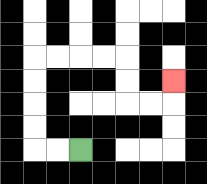{'start': '[3, 6]', 'end': '[7, 3]', 'path_directions': 'L,L,U,U,U,U,R,R,R,R,D,D,R,R,U', 'path_coordinates': '[[3, 6], [2, 6], [1, 6], [1, 5], [1, 4], [1, 3], [1, 2], [2, 2], [3, 2], [4, 2], [5, 2], [5, 3], [5, 4], [6, 4], [7, 4], [7, 3]]'}